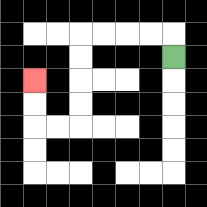{'start': '[7, 2]', 'end': '[1, 3]', 'path_directions': 'U,L,L,L,L,D,D,D,D,L,L,U,U', 'path_coordinates': '[[7, 2], [7, 1], [6, 1], [5, 1], [4, 1], [3, 1], [3, 2], [3, 3], [3, 4], [3, 5], [2, 5], [1, 5], [1, 4], [1, 3]]'}